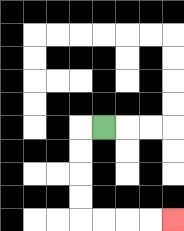{'start': '[4, 5]', 'end': '[7, 9]', 'path_directions': 'L,D,D,D,D,R,R,R,R', 'path_coordinates': '[[4, 5], [3, 5], [3, 6], [3, 7], [3, 8], [3, 9], [4, 9], [5, 9], [6, 9], [7, 9]]'}